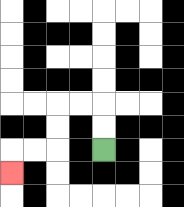{'start': '[4, 6]', 'end': '[0, 7]', 'path_directions': 'U,U,L,L,D,D,L,L,D', 'path_coordinates': '[[4, 6], [4, 5], [4, 4], [3, 4], [2, 4], [2, 5], [2, 6], [1, 6], [0, 6], [0, 7]]'}